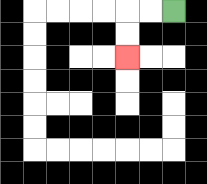{'start': '[7, 0]', 'end': '[5, 2]', 'path_directions': 'L,L,D,D', 'path_coordinates': '[[7, 0], [6, 0], [5, 0], [5, 1], [5, 2]]'}